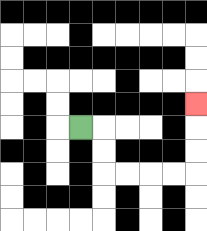{'start': '[3, 5]', 'end': '[8, 4]', 'path_directions': 'R,D,D,R,R,R,R,U,U,U', 'path_coordinates': '[[3, 5], [4, 5], [4, 6], [4, 7], [5, 7], [6, 7], [7, 7], [8, 7], [8, 6], [8, 5], [8, 4]]'}